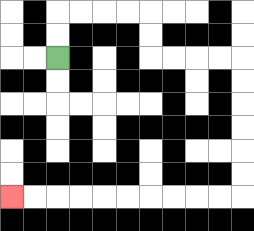{'start': '[2, 2]', 'end': '[0, 8]', 'path_directions': 'U,U,R,R,R,R,D,D,R,R,R,R,D,D,D,D,D,D,L,L,L,L,L,L,L,L,L,L', 'path_coordinates': '[[2, 2], [2, 1], [2, 0], [3, 0], [4, 0], [5, 0], [6, 0], [6, 1], [6, 2], [7, 2], [8, 2], [9, 2], [10, 2], [10, 3], [10, 4], [10, 5], [10, 6], [10, 7], [10, 8], [9, 8], [8, 8], [7, 8], [6, 8], [5, 8], [4, 8], [3, 8], [2, 8], [1, 8], [0, 8]]'}